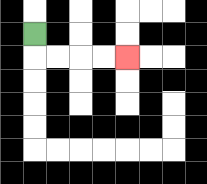{'start': '[1, 1]', 'end': '[5, 2]', 'path_directions': 'D,R,R,R,R', 'path_coordinates': '[[1, 1], [1, 2], [2, 2], [3, 2], [4, 2], [5, 2]]'}